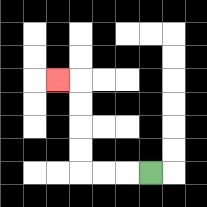{'start': '[6, 7]', 'end': '[2, 3]', 'path_directions': 'L,L,L,U,U,U,U,L', 'path_coordinates': '[[6, 7], [5, 7], [4, 7], [3, 7], [3, 6], [3, 5], [3, 4], [3, 3], [2, 3]]'}